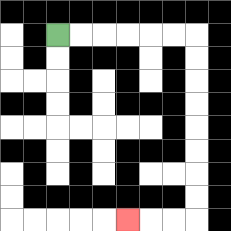{'start': '[2, 1]', 'end': '[5, 9]', 'path_directions': 'R,R,R,R,R,R,D,D,D,D,D,D,D,D,L,L,L', 'path_coordinates': '[[2, 1], [3, 1], [4, 1], [5, 1], [6, 1], [7, 1], [8, 1], [8, 2], [8, 3], [8, 4], [8, 5], [8, 6], [8, 7], [8, 8], [8, 9], [7, 9], [6, 9], [5, 9]]'}